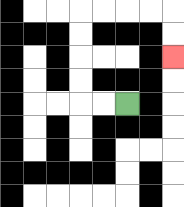{'start': '[5, 4]', 'end': '[7, 2]', 'path_directions': 'L,L,U,U,U,U,R,R,R,R,D,D', 'path_coordinates': '[[5, 4], [4, 4], [3, 4], [3, 3], [3, 2], [3, 1], [3, 0], [4, 0], [5, 0], [6, 0], [7, 0], [7, 1], [7, 2]]'}